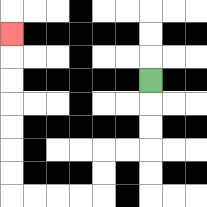{'start': '[6, 3]', 'end': '[0, 1]', 'path_directions': 'D,D,D,L,L,D,D,L,L,L,L,U,U,U,U,U,U,U', 'path_coordinates': '[[6, 3], [6, 4], [6, 5], [6, 6], [5, 6], [4, 6], [4, 7], [4, 8], [3, 8], [2, 8], [1, 8], [0, 8], [0, 7], [0, 6], [0, 5], [0, 4], [0, 3], [0, 2], [0, 1]]'}